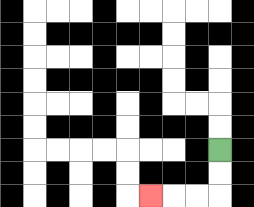{'start': '[9, 6]', 'end': '[6, 8]', 'path_directions': 'D,D,L,L,L', 'path_coordinates': '[[9, 6], [9, 7], [9, 8], [8, 8], [7, 8], [6, 8]]'}